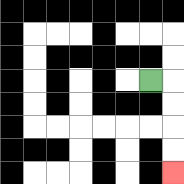{'start': '[6, 3]', 'end': '[7, 7]', 'path_directions': 'R,D,D,D,D', 'path_coordinates': '[[6, 3], [7, 3], [7, 4], [7, 5], [7, 6], [7, 7]]'}